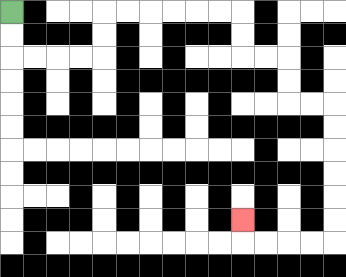{'start': '[0, 0]', 'end': '[10, 9]', 'path_directions': 'D,D,R,R,R,R,U,U,R,R,R,R,R,R,D,D,R,R,D,D,R,R,D,D,D,D,D,D,L,L,L,L,U', 'path_coordinates': '[[0, 0], [0, 1], [0, 2], [1, 2], [2, 2], [3, 2], [4, 2], [4, 1], [4, 0], [5, 0], [6, 0], [7, 0], [8, 0], [9, 0], [10, 0], [10, 1], [10, 2], [11, 2], [12, 2], [12, 3], [12, 4], [13, 4], [14, 4], [14, 5], [14, 6], [14, 7], [14, 8], [14, 9], [14, 10], [13, 10], [12, 10], [11, 10], [10, 10], [10, 9]]'}